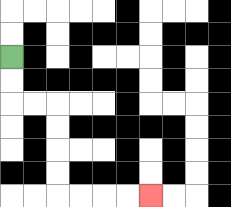{'start': '[0, 2]', 'end': '[6, 8]', 'path_directions': 'D,D,R,R,D,D,D,D,R,R,R,R', 'path_coordinates': '[[0, 2], [0, 3], [0, 4], [1, 4], [2, 4], [2, 5], [2, 6], [2, 7], [2, 8], [3, 8], [4, 8], [5, 8], [6, 8]]'}